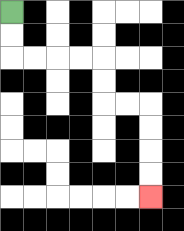{'start': '[0, 0]', 'end': '[6, 8]', 'path_directions': 'D,D,R,R,R,R,D,D,R,R,D,D,D,D', 'path_coordinates': '[[0, 0], [0, 1], [0, 2], [1, 2], [2, 2], [3, 2], [4, 2], [4, 3], [4, 4], [5, 4], [6, 4], [6, 5], [6, 6], [6, 7], [6, 8]]'}